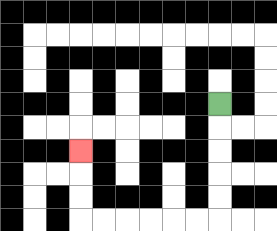{'start': '[9, 4]', 'end': '[3, 6]', 'path_directions': 'D,D,D,D,D,L,L,L,L,L,L,U,U,U', 'path_coordinates': '[[9, 4], [9, 5], [9, 6], [9, 7], [9, 8], [9, 9], [8, 9], [7, 9], [6, 9], [5, 9], [4, 9], [3, 9], [3, 8], [3, 7], [3, 6]]'}